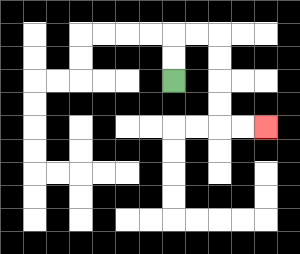{'start': '[7, 3]', 'end': '[11, 5]', 'path_directions': 'U,U,R,R,D,D,D,D,R,R', 'path_coordinates': '[[7, 3], [7, 2], [7, 1], [8, 1], [9, 1], [9, 2], [9, 3], [9, 4], [9, 5], [10, 5], [11, 5]]'}